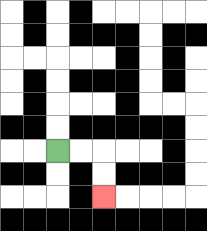{'start': '[2, 6]', 'end': '[4, 8]', 'path_directions': 'R,R,D,D', 'path_coordinates': '[[2, 6], [3, 6], [4, 6], [4, 7], [4, 8]]'}